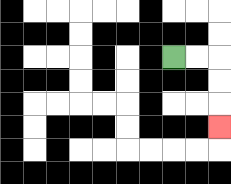{'start': '[7, 2]', 'end': '[9, 5]', 'path_directions': 'R,R,D,D,D', 'path_coordinates': '[[7, 2], [8, 2], [9, 2], [9, 3], [9, 4], [9, 5]]'}